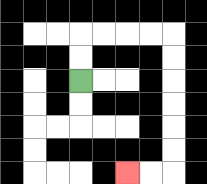{'start': '[3, 3]', 'end': '[5, 7]', 'path_directions': 'U,U,R,R,R,R,D,D,D,D,D,D,L,L', 'path_coordinates': '[[3, 3], [3, 2], [3, 1], [4, 1], [5, 1], [6, 1], [7, 1], [7, 2], [7, 3], [7, 4], [7, 5], [7, 6], [7, 7], [6, 7], [5, 7]]'}